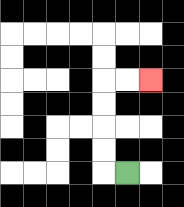{'start': '[5, 7]', 'end': '[6, 3]', 'path_directions': 'L,U,U,U,U,R,R', 'path_coordinates': '[[5, 7], [4, 7], [4, 6], [4, 5], [4, 4], [4, 3], [5, 3], [6, 3]]'}